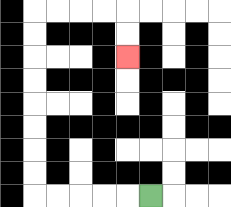{'start': '[6, 8]', 'end': '[5, 2]', 'path_directions': 'L,L,L,L,L,U,U,U,U,U,U,U,U,R,R,R,R,D,D', 'path_coordinates': '[[6, 8], [5, 8], [4, 8], [3, 8], [2, 8], [1, 8], [1, 7], [1, 6], [1, 5], [1, 4], [1, 3], [1, 2], [1, 1], [1, 0], [2, 0], [3, 0], [4, 0], [5, 0], [5, 1], [5, 2]]'}